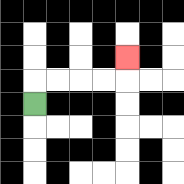{'start': '[1, 4]', 'end': '[5, 2]', 'path_directions': 'U,R,R,R,R,U', 'path_coordinates': '[[1, 4], [1, 3], [2, 3], [3, 3], [4, 3], [5, 3], [5, 2]]'}